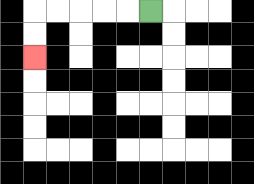{'start': '[6, 0]', 'end': '[1, 2]', 'path_directions': 'L,L,L,L,L,D,D', 'path_coordinates': '[[6, 0], [5, 0], [4, 0], [3, 0], [2, 0], [1, 0], [1, 1], [1, 2]]'}